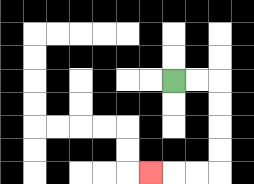{'start': '[7, 3]', 'end': '[6, 7]', 'path_directions': 'R,R,D,D,D,D,L,L,L', 'path_coordinates': '[[7, 3], [8, 3], [9, 3], [9, 4], [9, 5], [9, 6], [9, 7], [8, 7], [7, 7], [6, 7]]'}